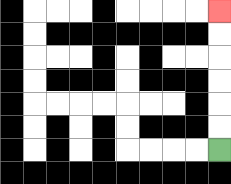{'start': '[9, 6]', 'end': '[9, 0]', 'path_directions': 'U,U,U,U,U,U', 'path_coordinates': '[[9, 6], [9, 5], [9, 4], [9, 3], [9, 2], [9, 1], [9, 0]]'}